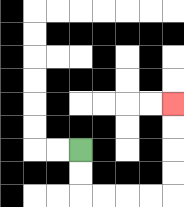{'start': '[3, 6]', 'end': '[7, 4]', 'path_directions': 'D,D,R,R,R,R,U,U,U,U', 'path_coordinates': '[[3, 6], [3, 7], [3, 8], [4, 8], [5, 8], [6, 8], [7, 8], [7, 7], [7, 6], [7, 5], [7, 4]]'}